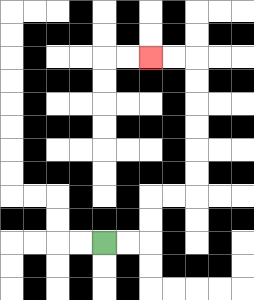{'start': '[4, 10]', 'end': '[6, 2]', 'path_directions': 'R,R,U,U,R,R,U,U,U,U,U,U,L,L', 'path_coordinates': '[[4, 10], [5, 10], [6, 10], [6, 9], [6, 8], [7, 8], [8, 8], [8, 7], [8, 6], [8, 5], [8, 4], [8, 3], [8, 2], [7, 2], [6, 2]]'}